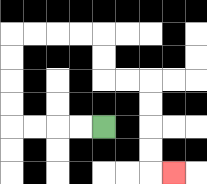{'start': '[4, 5]', 'end': '[7, 7]', 'path_directions': 'L,L,L,L,U,U,U,U,R,R,R,R,D,D,R,R,D,D,D,D,R', 'path_coordinates': '[[4, 5], [3, 5], [2, 5], [1, 5], [0, 5], [0, 4], [0, 3], [0, 2], [0, 1], [1, 1], [2, 1], [3, 1], [4, 1], [4, 2], [4, 3], [5, 3], [6, 3], [6, 4], [6, 5], [6, 6], [6, 7], [7, 7]]'}